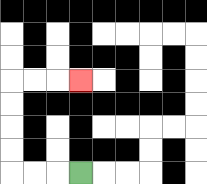{'start': '[3, 7]', 'end': '[3, 3]', 'path_directions': 'L,L,L,U,U,U,U,R,R,R', 'path_coordinates': '[[3, 7], [2, 7], [1, 7], [0, 7], [0, 6], [0, 5], [0, 4], [0, 3], [1, 3], [2, 3], [3, 3]]'}